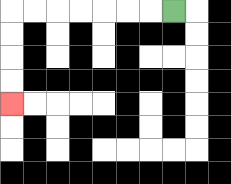{'start': '[7, 0]', 'end': '[0, 4]', 'path_directions': 'L,L,L,L,L,L,L,D,D,D,D', 'path_coordinates': '[[7, 0], [6, 0], [5, 0], [4, 0], [3, 0], [2, 0], [1, 0], [0, 0], [0, 1], [0, 2], [0, 3], [0, 4]]'}